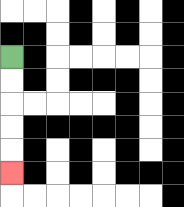{'start': '[0, 2]', 'end': '[0, 7]', 'path_directions': 'D,D,D,D,D', 'path_coordinates': '[[0, 2], [0, 3], [0, 4], [0, 5], [0, 6], [0, 7]]'}